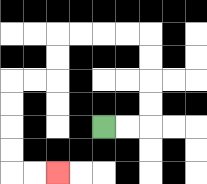{'start': '[4, 5]', 'end': '[2, 7]', 'path_directions': 'R,R,U,U,U,U,L,L,L,L,D,D,L,L,D,D,D,D,R,R', 'path_coordinates': '[[4, 5], [5, 5], [6, 5], [6, 4], [6, 3], [6, 2], [6, 1], [5, 1], [4, 1], [3, 1], [2, 1], [2, 2], [2, 3], [1, 3], [0, 3], [0, 4], [0, 5], [0, 6], [0, 7], [1, 7], [2, 7]]'}